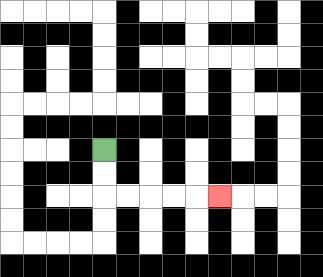{'start': '[4, 6]', 'end': '[9, 8]', 'path_directions': 'D,D,R,R,R,R,R', 'path_coordinates': '[[4, 6], [4, 7], [4, 8], [5, 8], [6, 8], [7, 8], [8, 8], [9, 8]]'}